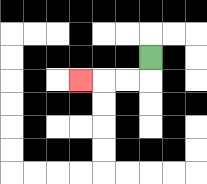{'start': '[6, 2]', 'end': '[3, 3]', 'path_directions': 'D,L,L,L', 'path_coordinates': '[[6, 2], [6, 3], [5, 3], [4, 3], [3, 3]]'}